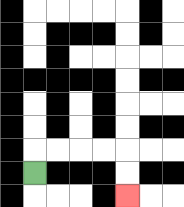{'start': '[1, 7]', 'end': '[5, 8]', 'path_directions': 'U,R,R,R,R,D,D', 'path_coordinates': '[[1, 7], [1, 6], [2, 6], [3, 6], [4, 6], [5, 6], [5, 7], [5, 8]]'}